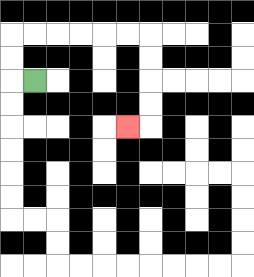{'start': '[1, 3]', 'end': '[5, 5]', 'path_directions': 'L,U,U,R,R,R,R,R,R,D,D,D,D,L', 'path_coordinates': '[[1, 3], [0, 3], [0, 2], [0, 1], [1, 1], [2, 1], [3, 1], [4, 1], [5, 1], [6, 1], [6, 2], [6, 3], [6, 4], [6, 5], [5, 5]]'}